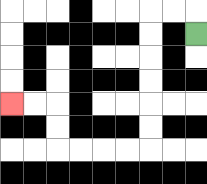{'start': '[8, 1]', 'end': '[0, 4]', 'path_directions': 'U,L,L,D,D,D,D,D,D,L,L,L,L,U,U,L,L', 'path_coordinates': '[[8, 1], [8, 0], [7, 0], [6, 0], [6, 1], [6, 2], [6, 3], [6, 4], [6, 5], [6, 6], [5, 6], [4, 6], [3, 6], [2, 6], [2, 5], [2, 4], [1, 4], [0, 4]]'}